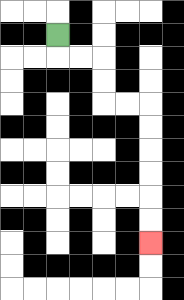{'start': '[2, 1]', 'end': '[6, 10]', 'path_directions': 'D,R,R,D,D,R,R,D,D,D,D,D,D', 'path_coordinates': '[[2, 1], [2, 2], [3, 2], [4, 2], [4, 3], [4, 4], [5, 4], [6, 4], [6, 5], [6, 6], [6, 7], [6, 8], [6, 9], [6, 10]]'}